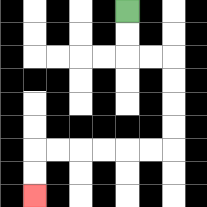{'start': '[5, 0]', 'end': '[1, 8]', 'path_directions': 'D,D,R,R,D,D,D,D,L,L,L,L,L,L,D,D', 'path_coordinates': '[[5, 0], [5, 1], [5, 2], [6, 2], [7, 2], [7, 3], [7, 4], [7, 5], [7, 6], [6, 6], [5, 6], [4, 6], [3, 6], [2, 6], [1, 6], [1, 7], [1, 8]]'}